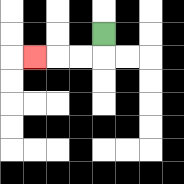{'start': '[4, 1]', 'end': '[1, 2]', 'path_directions': 'D,L,L,L', 'path_coordinates': '[[4, 1], [4, 2], [3, 2], [2, 2], [1, 2]]'}